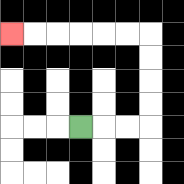{'start': '[3, 5]', 'end': '[0, 1]', 'path_directions': 'R,R,R,U,U,U,U,L,L,L,L,L,L', 'path_coordinates': '[[3, 5], [4, 5], [5, 5], [6, 5], [6, 4], [6, 3], [6, 2], [6, 1], [5, 1], [4, 1], [3, 1], [2, 1], [1, 1], [0, 1]]'}